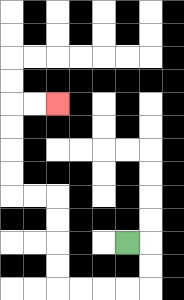{'start': '[5, 10]', 'end': '[2, 4]', 'path_directions': 'R,D,D,L,L,L,L,U,U,U,U,L,L,U,U,U,U,R,R', 'path_coordinates': '[[5, 10], [6, 10], [6, 11], [6, 12], [5, 12], [4, 12], [3, 12], [2, 12], [2, 11], [2, 10], [2, 9], [2, 8], [1, 8], [0, 8], [0, 7], [0, 6], [0, 5], [0, 4], [1, 4], [2, 4]]'}